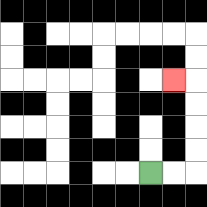{'start': '[6, 7]', 'end': '[7, 3]', 'path_directions': 'R,R,U,U,U,U,L', 'path_coordinates': '[[6, 7], [7, 7], [8, 7], [8, 6], [8, 5], [8, 4], [8, 3], [7, 3]]'}